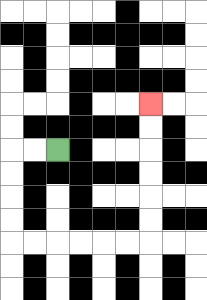{'start': '[2, 6]', 'end': '[6, 4]', 'path_directions': 'L,L,D,D,D,D,R,R,R,R,R,R,U,U,U,U,U,U', 'path_coordinates': '[[2, 6], [1, 6], [0, 6], [0, 7], [0, 8], [0, 9], [0, 10], [1, 10], [2, 10], [3, 10], [4, 10], [5, 10], [6, 10], [6, 9], [6, 8], [6, 7], [6, 6], [6, 5], [6, 4]]'}